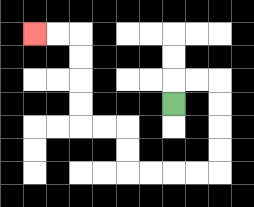{'start': '[7, 4]', 'end': '[1, 1]', 'path_directions': 'U,R,R,D,D,D,D,L,L,L,L,U,U,L,L,U,U,U,U,L,L', 'path_coordinates': '[[7, 4], [7, 3], [8, 3], [9, 3], [9, 4], [9, 5], [9, 6], [9, 7], [8, 7], [7, 7], [6, 7], [5, 7], [5, 6], [5, 5], [4, 5], [3, 5], [3, 4], [3, 3], [3, 2], [3, 1], [2, 1], [1, 1]]'}